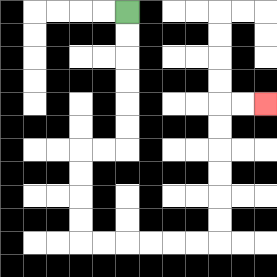{'start': '[5, 0]', 'end': '[11, 4]', 'path_directions': 'D,D,D,D,D,D,L,L,D,D,D,D,R,R,R,R,R,R,U,U,U,U,U,U,R,R', 'path_coordinates': '[[5, 0], [5, 1], [5, 2], [5, 3], [5, 4], [5, 5], [5, 6], [4, 6], [3, 6], [3, 7], [3, 8], [3, 9], [3, 10], [4, 10], [5, 10], [6, 10], [7, 10], [8, 10], [9, 10], [9, 9], [9, 8], [9, 7], [9, 6], [9, 5], [9, 4], [10, 4], [11, 4]]'}